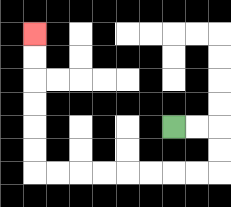{'start': '[7, 5]', 'end': '[1, 1]', 'path_directions': 'R,R,D,D,L,L,L,L,L,L,L,L,U,U,U,U,U,U', 'path_coordinates': '[[7, 5], [8, 5], [9, 5], [9, 6], [9, 7], [8, 7], [7, 7], [6, 7], [5, 7], [4, 7], [3, 7], [2, 7], [1, 7], [1, 6], [1, 5], [1, 4], [1, 3], [1, 2], [1, 1]]'}